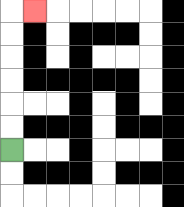{'start': '[0, 6]', 'end': '[1, 0]', 'path_directions': 'U,U,U,U,U,U,R', 'path_coordinates': '[[0, 6], [0, 5], [0, 4], [0, 3], [0, 2], [0, 1], [0, 0], [1, 0]]'}